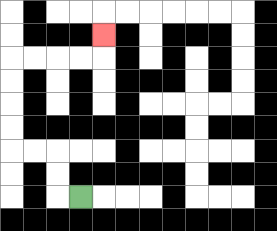{'start': '[3, 8]', 'end': '[4, 1]', 'path_directions': 'L,U,U,L,L,U,U,U,U,R,R,R,R,U', 'path_coordinates': '[[3, 8], [2, 8], [2, 7], [2, 6], [1, 6], [0, 6], [0, 5], [0, 4], [0, 3], [0, 2], [1, 2], [2, 2], [3, 2], [4, 2], [4, 1]]'}